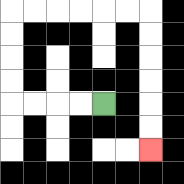{'start': '[4, 4]', 'end': '[6, 6]', 'path_directions': 'L,L,L,L,U,U,U,U,R,R,R,R,R,R,D,D,D,D,D,D', 'path_coordinates': '[[4, 4], [3, 4], [2, 4], [1, 4], [0, 4], [0, 3], [0, 2], [0, 1], [0, 0], [1, 0], [2, 0], [3, 0], [4, 0], [5, 0], [6, 0], [6, 1], [6, 2], [6, 3], [6, 4], [6, 5], [6, 6]]'}